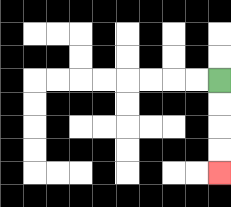{'start': '[9, 3]', 'end': '[9, 7]', 'path_directions': 'D,D,D,D', 'path_coordinates': '[[9, 3], [9, 4], [9, 5], [9, 6], [9, 7]]'}